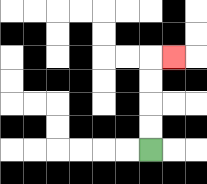{'start': '[6, 6]', 'end': '[7, 2]', 'path_directions': 'U,U,U,U,R', 'path_coordinates': '[[6, 6], [6, 5], [6, 4], [6, 3], [6, 2], [7, 2]]'}